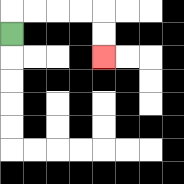{'start': '[0, 1]', 'end': '[4, 2]', 'path_directions': 'U,R,R,R,R,D,D', 'path_coordinates': '[[0, 1], [0, 0], [1, 0], [2, 0], [3, 0], [4, 0], [4, 1], [4, 2]]'}